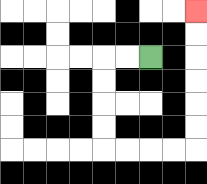{'start': '[6, 2]', 'end': '[8, 0]', 'path_directions': 'L,L,D,D,D,D,R,R,R,R,U,U,U,U,U,U', 'path_coordinates': '[[6, 2], [5, 2], [4, 2], [4, 3], [4, 4], [4, 5], [4, 6], [5, 6], [6, 6], [7, 6], [8, 6], [8, 5], [8, 4], [8, 3], [8, 2], [8, 1], [8, 0]]'}